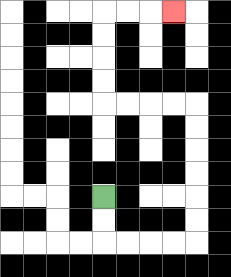{'start': '[4, 8]', 'end': '[7, 0]', 'path_directions': 'D,D,R,R,R,R,U,U,U,U,U,U,L,L,L,L,U,U,U,U,R,R,R', 'path_coordinates': '[[4, 8], [4, 9], [4, 10], [5, 10], [6, 10], [7, 10], [8, 10], [8, 9], [8, 8], [8, 7], [8, 6], [8, 5], [8, 4], [7, 4], [6, 4], [5, 4], [4, 4], [4, 3], [4, 2], [4, 1], [4, 0], [5, 0], [6, 0], [7, 0]]'}